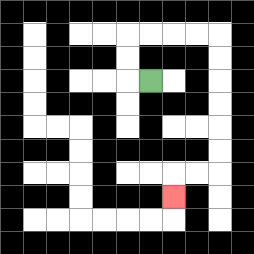{'start': '[6, 3]', 'end': '[7, 8]', 'path_directions': 'L,U,U,R,R,R,R,D,D,D,D,D,D,L,L,D', 'path_coordinates': '[[6, 3], [5, 3], [5, 2], [5, 1], [6, 1], [7, 1], [8, 1], [9, 1], [9, 2], [9, 3], [9, 4], [9, 5], [9, 6], [9, 7], [8, 7], [7, 7], [7, 8]]'}